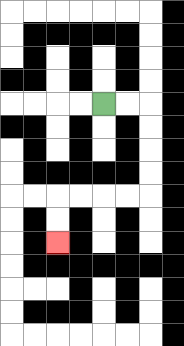{'start': '[4, 4]', 'end': '[2, 10]', 'path_directions': 'R,R,D,D,D,D,L,L,L,L,D,D', 'path_coordinates': '[[4, 4], [5, 4], [6, 4], [6, 5], [6, 6], [6, 7], [6, 8], [5, 8], [4, 8], [3, 8], [2, 8], [2, 9], [2, 10]]'}